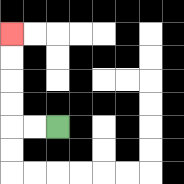{'start': '[2, 5]', 'end': '[0, 1]', 'path_directions': 'L,L,U,U,U,U', 'path_coordinates': '[[2, 5], [1, 5], [0, 5], [0, 4], [0, 3], [0, 2], [0, 1]]'}